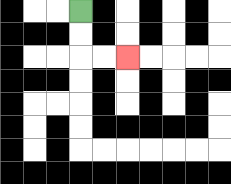{'start': '[3, 0]', 'end': '[5, 2]', 'path_directions': 'D,D,R,R', 'path_coordinates': '[[3, 0], [3, 1], [3, 2], [4, 2], [5, 2]]'}